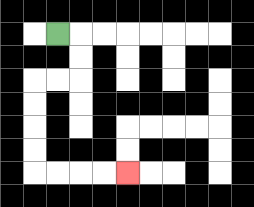{'start': '[2, 1]', 'end': '[5, 7]', 'path_directions': 'R,D,D,L,L,D,D,D,D,R,R,R,R', 'path_coordinates': '[[2, 1], [3, 1], [3, 2], [3, 3], [2, 3], [1, 3], [1, 4], [1, 5], [1, 6], [1, 7], [2, 7], [3, 7], [4, 7], [5, 7]]'}